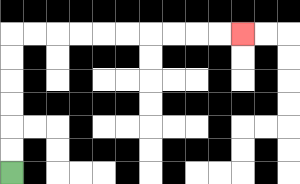{'start': '[0, 7]', 'end': '[10, 1]', 'path_directions': 'U,U,U,U,U,U,R,R,R,R,R,R,R,R,R,R', 'path_coordinates': '[[0, 7], [0, 6], [0, 5], [0, 4], [0, 3], [0, 2], [0, 1], [1, 1], [2, 1], [3, 1], [4, 1], [5, 1], [6, 1], [7, 1], [8, 1], [9, 1], [10, 1]]'}